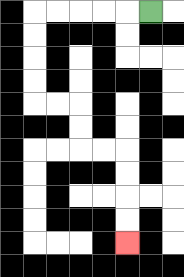{'start': '[6, 0]', 'end': '[5, 10]', 'path_directions': 'L,L,L,L,L,D,D,D,D,R,R,D,D,R,R,D,D,D,D', 'path_coordinates': '[[6, 0], [5, 0], [4, 0], [3, 0], [2, 0], [1, 0], [1, 1], [1, 2], [1, 3], [1, 4], [2, 4], [3, 4], [3, 5], [3, 6], [4, 6], [5, 6], [5, 7], [5, 8], [5, 9], [5, 10]]'}